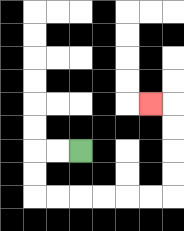{'start': '[3, 6]', 'end': '[6, 4]', 'path_directions': 'L,L,D,D,R,R,R,R,R,R,U,U,U,U,L', 'path_coordinates': '[[3, 6], [2, 6], [1, 6], [1, 7], [1, 8], [2, 8], [3, 8], [4, 8], [5, 8], [6, 8], [7, 8], [7, 7], [7, 6], [7, 5], [7, 4], [6, 4]]'}